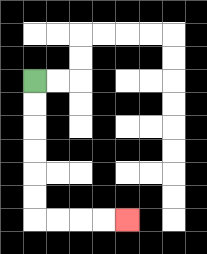{'start': '[1, 3]', 'end': '[5, 9]', 'path_directions': 'D,D,D,D,D,D,R,R,R,R', 'path_coordinates': '[[1, 3], [1, 4], [1, 5], [1, 6], [1, 7], [1, 8], [1, 9], [2, 9], [3, 9], [4, 9], [5, 9]]'}